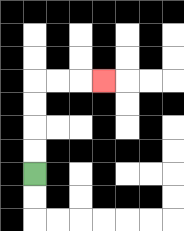{'start': '[1, 7]', 'end': '[4, 3]', 'path_directions': 'U,U,U,U,R,R,R', 'path_coordinates': '[[1, 7], [1, 6], [1, 5], [1, 4], [1, 3], [2, 3], [3, 3], [4, 3]]'}